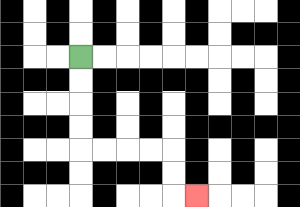{'start': '[3, 2]', 'end': '[8, 8]', 'path_directions': 'D,D,D,D,R,R,R,R,D,D,R', 'path_coordinates': '[[3, 2], [3, 3], [3, 4], [3, 5], [3, 6], [4, 6], [5, 6], [6, 6], [7, 6], [7, 7], [7, 8], [8, 8]]'}